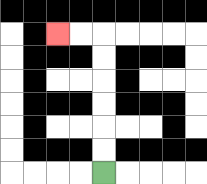{'start': '[4, 7]', 'end': '[2, 1]', 'path_directions': 'U,U,U,U,U,U,L,L', 'path_coordinates': '[[4, 7], [4, 6], [4, 5], [4, 4], [4, 3], [4, 2], [4, 1], [3, 1], [2, 1]]'}